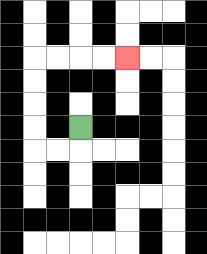{'start': '[3, 5]', 'end': '[5, 2]', 'path_directions': 'D,L,L,U,U,U,U,R,R,R,R', 'path_coordinates': '[[3, 5], [3, 6], [2, 6], [1, 6], [1, 5], [1, 4], [1, 3], [1, 2], [2, 2], [3, 2], [4, 2], [5, 2]]'}